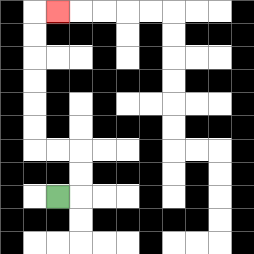{'start': '[2, 8]', 'end': '[2, 0]', 'path_directions': 'R,U,U,L,L,U,U,U,U,U,U,R', 'path_coordinates': '[[2, 8], [3, 8], [3, 7], [3, 6], [2, 6], [1, 6], [1, 5], [1, 4], [1, 3], [1, 2], [1, 1], [1, 0], [2, 0]]'}